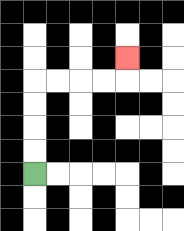{'start': '[1, 7]', 'end': '[5, 2]', 'path_directions': 'U,U,U,U,R,R,R,R,U', 'path_coordinates': '[[1, 7], [1, 6], [1, 5], [1, 4], [1, 3], [2, 3], [3, 3], [4, 3], [5, 3], [5, 2]]'}